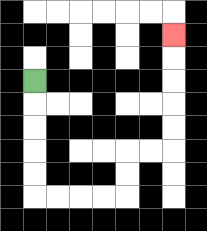{'start': '[1, 3]', 'end': '[7, 1]', 'path_directions': 'D,D,D,D,D,R,R,R,R,U,U,R,R,U,U,U,U,U', 'path_coordinates': '[[1, 3], [1, 4], [1, 5], [1, 6], [1, 7], [1, 8], [2, 8], [3, 8], [4, 8], [5, 8], [5, 7], [5, 6], [6, 6], [7, 6], [7, 5], [7, 4], [7, 3], [7, 2], [7, 1]]'}